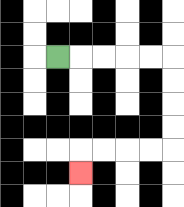{'start': '[2, 2]', 'end': '[3, 7]', 'path_directions': 'R,R,R,R,R,D,D,D,D,L,L,L,L,D', 'path_coordinates': '[[2, 2], [3, 2], [4, 2], [5, 2], [6, 2], [7, 2], [7, 3], [7, 4], [7, 5], [7, 6], [6, 6], [5, 6], [4, 6], [3, 6], [3, 7]]'}